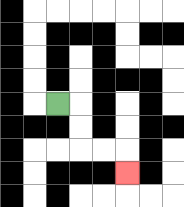{'start': '[2, 4]', 'end': '[5, 7]', 'path_directions': 'R,D,D,R,R,D', 'path_coordinates': '[[2, 4], [3, 4], [3, 5], [3, 6], [4, 6], [5, 6], [5, 7]]'}